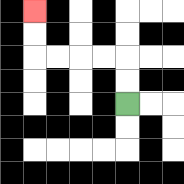{'start': '[5, 4]', 'end': '[1, 0]', 'path_directions': 'U,U,L,L,L,L,U,U', 'path_coordinates': '[[5, 4], [5, 3], [5, 2], [4, 2], [3, 2], [2, 2], [1, 2], [1, 1], [1, 0]]'}